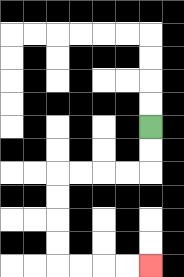{'start': '[6, 5]', 'end': '[6, 11]', 'path_directions': 'D,D,L,L,L,L,D,D,D,D,R,R,R,R', 'path_coordinates': '[[6, 5], [6, 6], [6, 7], [5, 7], [4, 7], [3, 7], [2, 7], [2, 8], [2, 9], [2, 10], [2, 11], [3, 11], [4, 11], [5, 11], [6, 11]]'}